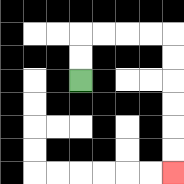{'start': '[3, 3]', 'end': '[7, 7]', 'path_directions': 'U,U,R,R,R,R,D,D,D,D,D,D', 'path_coordinates': '[[3, 3], [3, 2], [3, 1], [4, 1], [5, 1], [6, 1], [7, 1], [7, 2], [7, 3], [7, 4], [7, 5], [7, 6], [7, 7]]'}